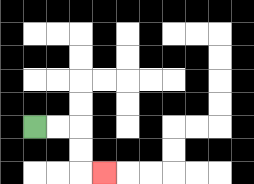{'start': '[1, 5]', 'end': '[4, 7]', 'path_directions': 'R,R,D,D,R', 'path_coordinates': '[[1, 5], [2, 5], [3, 5], [3, 6], [3, 7], [4, 7]]'}